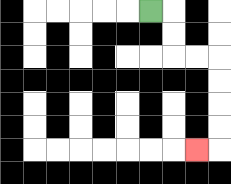{'start': '[6, 0]', 'end': '[8, 6]', 'path_directions': 'R,D,D,R,R,D,D,D,D,L', 'path_coordinates': '[[6, 0], [7, 0], [7, 1], [7, 2], [8, 2], [9, 2], [9, 3], [9, 4], [9, 5], [9, 6], [8, 6]]'}